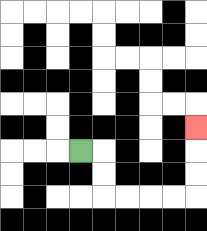{'start': '[3, 6]', 'end': '[8, 5]', 'path_directions': 'R,D,D,R,R,R,R,U,U,U', 'path_coordinates': '[[3, 6], [4, 6], [4, 7], [4, 8], [5, 8], [6, 8], [7, 8], [8, 8], [8, 7], [8, 6], [8, 5]]'}